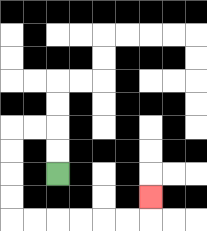{'start': '[2, 7]', 'end': '[6, 8]', 'path_directions': 'U,U,L,L,D,D,D,D,R,R,R,R,R,R,U', 'path_coordinates': '[[2, 7], [2, 6], [2, 5], [1, 5], [0, 5], [0, 6], [0, 7], [0, 8], [0, 9], [1, 9], [2, 9], [3, 9], [4, 9], [5, 9], [6, 9], [6, 8]]'}